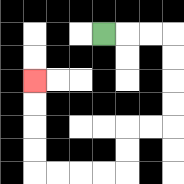{'start': '[4, 1]', 'end': '[1, 3]', 'path_directions': 'R,R,R,D,D,D,D,L,L,D,D,L,L,L,L,U,U,U,U', 'path_coordinates': '[[4, 1], [5, 1], [6, 1], [7, 1], [7, 2], [7, 3], [7, 4], [7, 5], [6, 5], [5, 5], [5, 6], [5, 7], [4, 7], [3, 7], [2, 7], [1, 7], [1, 6], [1, 5], [1, 4], [1, 3]]'}